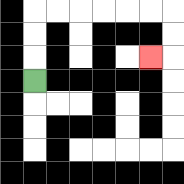{'start': '[1, 3]', 'end': '[6, 2]', 'path_directions': 'U,U,U,R,R,R,R,R,R,D,D,L', 'path_coordinates': '[[1, 3], [1, 2], [1, 1], [1, 0], [2, 0], [3, 0], [4, 0], [5, 0], [6, 0], [7, 0], [7, 1], [7, 2], [6, 2]]'}